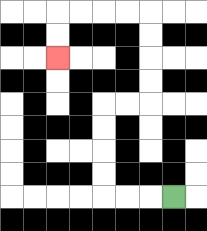{'start': '[7, 8]', 'end': '[2, 2]', 'path_directions': 'L,L,L,U,U,U,U,R,R,U,U,U,U,L,L,L,L,D,D', 'path_coordinates': '[[7, 8], [6, 8], [5, 8], [4, 8], [4, 7], [4, 6], [4, 5], [4, 4], [5, 4], [6, 4], [6, 3], [6, 2], [6, 1], [6, 0], [5, 0], [4, 0], [3, 0], [2, 0], [2, 1], [2, 2]]'}